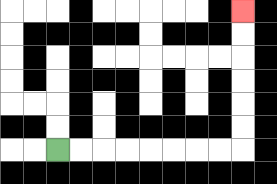{'start': '[2, 6]', 'end': '[10, 0]', 'path_directions': 'R,R,R,R,R,R,R,R,U,U,U,U,U,U', 'path_coordinates': '[[2, 6], [3, 6], [4, 6], [5, 6], [6, 6], [7, 6], [8, 6], [9, 6], [10, 6], [10, 5], [10, 4], [10, 3], [10, 2], [10, 1], [10, 0]]'}